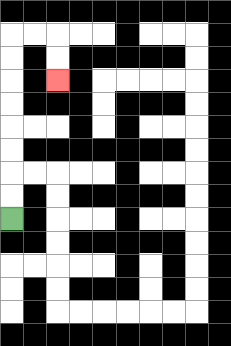{'start': '[0, 9]', 'end': '[2, 3]', 'path_directions': 'U,U,U,U,U,U,U,U,R,R,D,D', 'path_coordinates': '[[0, 9], [0, 8], [0, 7], [0, 6], [0, 5], [0, 4], [0, 3], [0, 2], [0, 1], [1, 1], [2, 1], [2, 2], [2, 3]]'}